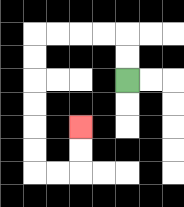{'start': '[5, 3]', 'end': '[3, 5]', 'path_directions': 'U,U,L,L,L,L,D,D,D,D,D,D,R,R,U,U', 'path_coordinates': '[[5, 3], [5, 2], [5, 1], [4, 1], [3, 1], [2, 1], [1, 1], [1, 2], [1, 3], [1, 4], [1, 5], [1, 6], [1, 7], [2, 7], [3, 7], [3, 6], [3, 5]]'}